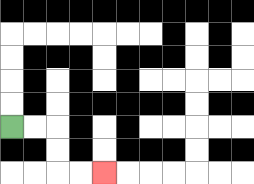{'start': '[0, 5]', 'end': '[4, 7]', 'path_directions': 'R,R,D,D,R,R', 'path_coordinates': '[[0, 5], [1, 5], [2, 5], [2, 6], [2, 7], [3, 7], [4, 7]]'}